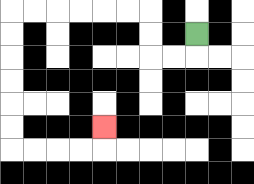{'start': '[8, 1]', 'end': '[4, 5]', 'path_directions': 'D,L,L,U,U,L,L,L,L,L,L,D,D,D,D,D,D,R,R,R,R,U', 'path_coordinates': '[[8, 1], [8, 2], [7, 2], [6, 2], [6, 1], [6, 0], [5, 0], [4, 0], [3, 0], [2, 0], [1, 0], [0, 0], [0, 1], [0, 2], [0, 3], [0, 4], [0, 5], [0, 6], [1, 6], [2, 6], [3, 6], [4, 6], [4, 5]]'}